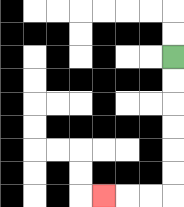{'start': '[7, 2]', 'end': '[4, 8]', 'path_directions': 'D,D,D,D,D,D,L,L,L', 'path_coordinates': '[[7, 2], [7, 3], [7, 4], [7, 5], [7, 6], [7, 7], [7, 8], [6, 8], [5, 8], [4, 8]]'}